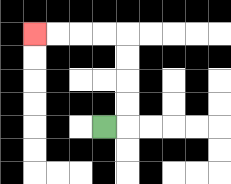{'start': '[4, 5]', 'end': '[1, 1]', 'path_directions': 'R,U,U,U,U,L,L,L,L', 'path_coordinates': '[[4, 5], [5, 5], [5, 4], [5, 3], [5, 2], [5, 1], [4, 1], [3, 1], [2, 1], [1, 1]]'}